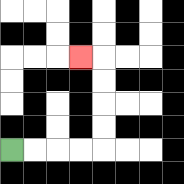{'start': '[0, 6]', 'end': '[3, 2]', 'path_directions': 'R,R,R,R,U,U,U,U,L', 'path_coordinates': '[[0, 6], [1, 6], [2, 6], [3, 6], [4, 6], [4, 5], [4, 4], [4, 3], [4, 2], [3, 2]]'}